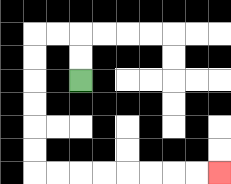{'start': '[3, 3]', 'end': '[9, 7]', 'path_directions': 'U,U,L,L,D,D,D,D,D,D,R,R,R,R,R,R,R,R', 'path_coordinates': '[[3, 3], [3, 2], [3, 1], [2, 1], [1, 1], [1, 2], [1, 3], [1, 4], [1, 5], [1, 6], [1, 7], [2, 7], [3, 7], [4, 7], [5, 7], [6, 7], [7, 7], [8, 7], [9, 7]]'}